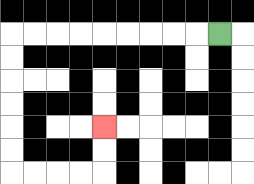{'start': '[9, 1]', 'end': '[4, 5]', 'path_directions': 'L,L,L,L,L,L,L,L,L,D,D,D,D,D,D,R,R,R,R,U,U', 'path_coordinates': '[[9, 1], [8, 1], [7, 1], [6, 1], [5, 1], [4, 1], [3, 1], [2, 1], [1, 1], [0, 1], [0, 2], [0, 3], [0, 4], [0, 5], [0, 6], [0, 7], [1, 7], [2, 7], [3, 7], [4, 7], [4, 6], [4, 5]]'}